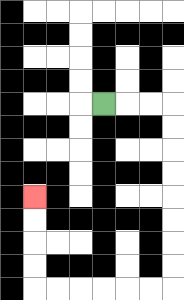{'start': '[4, 4]', 'end': '[1, 8]', 'path_directions': 'R,R,R,D,D,D,D,D,D,D,D,L,L,L,L,L,L,U,U,U,U', 'path_coordinates': '[[4, 4], [5, 4], [6, 4], [7, 4], [7, 5], [7, 6], [7, 7], [7, 8], [7, 9], [7, 10], [7, 11], [7, 12], [6, 12], [5, 12], [4, 12], [3, 12], [2, 12], [1, 12], [1, 11], [1, 10], [1, 9], [1, 8]]'}